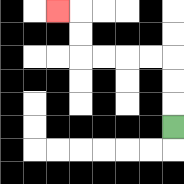{'start': '[7, 5]', 'end': '[2, 0]', 'path_directions': 'U,U,U,L,L,L,L,U,U,L', 'path_coordinates': '[[7, 5], [7, 4], [7, 3], [7, 2], [6, 2], [5, 2], [4, 2], [3, 2], [3, 1], [3, 0], [2, 0]]'}